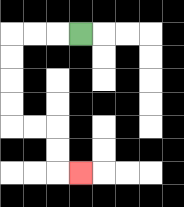{'start': '[3, 1]', 'end': '[3, 7]', 'path_directions': 'L,L,L,D,D,D,D,R,R,D,D,R', 'path_coordinates': '[[3, 1], [2, 1], [1, 1], [0, 1], [0, 2], [0, 3], [0, 4], [0, 5], [1, 5], [2, 5], [2, 6], [2, 7], [3, 7]]'}